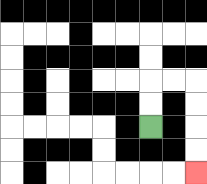{'start': '[6, 5]', 'end': '[8, 7]', 'path_directions': 'U,U,R,R,D,D,D,D', 'path_coordinates': '[[6, 5], [6, 4], [6, 3], [7, 3], [8, 3], [8, 4], [8, 5], [8, 6], [8, 7]]'}